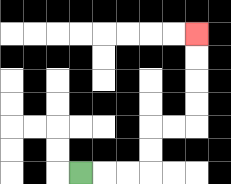{'start': '[3, 7]', 'end': '[8, 1]', 'path_directions': 'R,R,R,U,U,R,R,U,U,U,U', 'path_coordinates': '[[3, 7], [4, 7], [5, 7], [6, 7], [6, 6], [6, 5], [7, 5], [8, 5], [8, 4], [8, 3], [8, 2], [8, 1]]'}